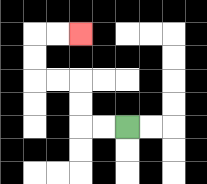{'start': '[5, 5]', 'end': '[3, 1]', 'path_directions': 'L,L,U,U,L,L,U,U,R,R', 'path_coordinates': '[[5, 5], [4, 5], [3, 5], [3, 4], [3, 3], [2, 3], [1, 3], [1, 2], [1, 1], [2, 1], [3, 1]]'}